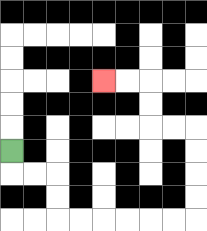{'start': '[0, 6]', 'end': '[4, 3]', 'path_directions': 'D,R,R,D,D,R,R,R,R,R,R,U,U,U,U,L,L,U,U,L,L', 'path_coordinates': '[[0, 6], [0, 7], [1, 7], [2, 7], [2, 8], [2, 9], [3, 9], [4, 9], [5, 9], [6, 9], [7, 9], [8, 9], [8, 8], [8, 7], [8, 6], [8, 5], [7, 5], [6, 5], [6, 4], [6, 3], [5, 3], [4, 3]]'}